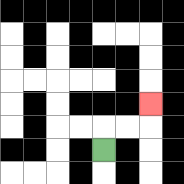{'start': '[4, 6]', 'end': '[6, 4]', 'path_directions': 'U,R,R,U', 'path_coordinates': '[[4, 6], [4, 5], [5, 5], [6, 5], [6, 4]]'}